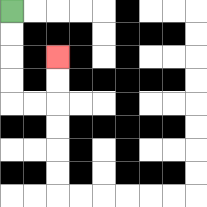{'start': '[0, 0]', 'end': '[2, 2]', 'path_directions': 'D,D,D,D,R,R,U,U', 'path_coordinates': '[[0, 0], [0, 1], [0, 2], [0, 3], [0, 4], [1, 4], [2, 4], [2, 3], [2, 2]]'}